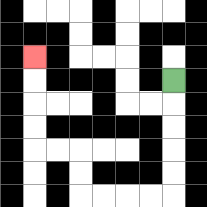{'start': '[7, 3]', 'end': '[1, 2]', 'path_directions': 'D,D,D,D,D,L,L,L,L,U,U,L,L,U,U,U,U', 'path_coordinates': '[[7, 3], [7, 4], [7, 5], [7, 6], [7, 7], [7, 8], [6, 8], [5, 8], [4, 8], [3, 8], [3, 7], [3, 6], [2, 6], [1, 6], [1, 5], [1, 4], [1, 3], [1, 2]]'}